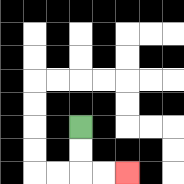{'start': '[3, 5]', 'end': '[5, 7]', 'path_directions': 'D,D,R,R', 'path_coordinates': '[[3, 5], [3, 6], [3, 7], [4, 7], [5, 7]]'}